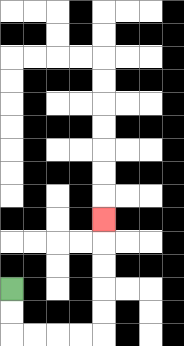{'start': '[0, 12]', 'end': '[4, 9]', 'path_directions': 'D,D,R,R,R,R,U,U,U,U,U', 'path_coordinates': '[[0, 12], [0, 13], [0, 14], [1, 14], [2, 14], [3, 14], [4, 14], [4, 13], [4, 12], [4, 11], [4, 10], [4, 9]]'}